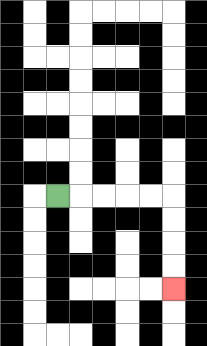{'start': '[2, 8]', 'end': '[7, 12]', 'path_directions': 'R,R,R,R,R,D,D,D,D', 'path_coordinates': '[[2, 8], [3, 8], [4, 8], [5, 8], [6, 8], [7, 8], [7, 9], [7, 10], [7, 11], [7, 12]]'}